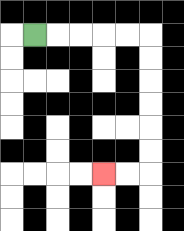{'start': '[1, 1]', 'end': '[4, 7]', 'path_directions': 'R,R,R,R,R,D,D,D,D,D,D,L,L', 'path_coordinates': '[[1, 1], [2, 1], [3, 1], [4, 1], [5, 1], [6, 1], [6, 2], [6, 3], [6, 4], [6, 5], [6, 6], [6, 7], [5, 7], [4, 7]]'}